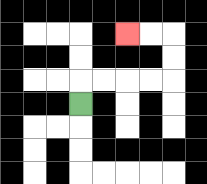{'start': '[3, 4]', 'end': '[5, 1]', 'path_directions': 'U,R,R,R,R,U,U,L,L', 'path_coordinates': '[[3, 4], [3, 3], [4, 3], [5, 3], [6, 3], [7, 3], [7, 2], [7, 1], [6, 1], [5, 1]]'}